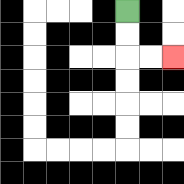{'start': '[5, 0]', 'end': '[7, 2]', 'path_directions': 'D,D,R,R', 'path_coordinates': '[[5, 0], [5, 1], [5, 2], [6, 2], [7, 2]]'}